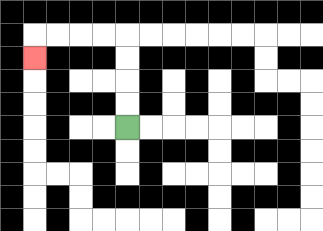{'start': '[5, 5]', 'end': '[1, 2]', 'path_directions': 'U,U,U,U,L,L,L,L,D', 'path_coordinates': '[[5, 5], [5, 4], [5, 3], [5, 2], [5, 1], [4, 1], [3, 1], [2, 1], [1, 1], [1, 2]]'}